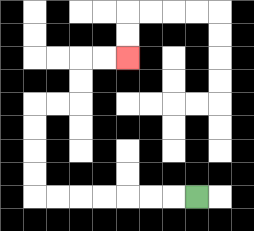{'start': '[8, 8]', 'end': '[5, 2]', 'path_directions': 'L,L,L,L,L,L,L,U,U,U,U,R,R,U,U,R,R', 'path_coordinates': '[[8, 8], [7, 8], [6, 8], [5, 8], [4, 8], [3, 8], [2, 8], [1, 8], [1, 7], [1, 6], [1, 5], [1, 4], [2, 4], [3, 4], [3, 3], [3, 2], [4, 2], [5, 2]]'}